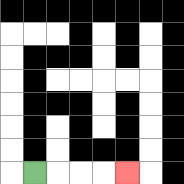{'start': '[1, 7]', 'end': '[5, 7]', 'path_directions': 'R,R,R,R', 'path_coordinates': '[[1, 7], [2, 7], [3, 7], [4, 7], [5, 7]]'}